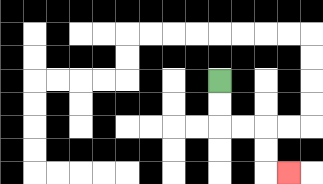{'start': '[9, 3]', 'end': '[12, 7]', 'path_directions': 'D,D,R,R,D,D,R', 'path_coordinates': '[[9, 3], [9, 4], [9, 5], [10, 5], [11, 5], [11, 6], [11, 7], [12, 7]]'}